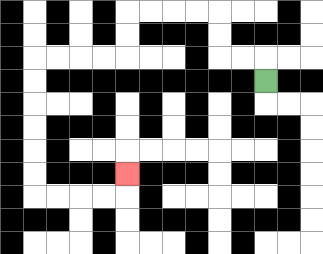{'start': '[11, 3]', 'end': '[5, 7]', 'path_directions': 'U,L,L,U,U,L,L,L,L,D,D,L,L,L,L,D,D,D,D,D,D,R,R,R,R,U', 'path_coordinates': '[[11, 3], [11, 2], [10, 2], [9, 2], [9, 1], [9, 0], [8, 0], [7, 0], [6, 0], [5, 0], [5, 1], [5, 2], [4, 2], [3, 2], [2, 2], [1, 2], [1, 3], [1, 4], [1, 5], [1, 6], [1, 7], [1, 8], [2, 8], [3, 8], [4, 8], [5, 8], [5, 7]]'}